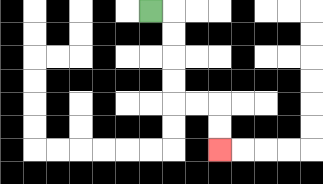{'start': '[6, 0]', 'end': '[9, 6]', 'path_directions': 'R,D,D,D,D,R,R,D,D', 'path_coordinates': '[[6, 0], [7, 0], [7, 1], [7, 2], [7, 3], [7, 4], [8, 4], [9, 4], [9, 5], [9, 6]]'}